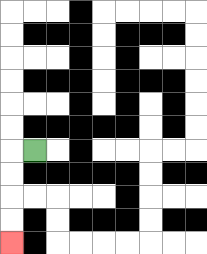{'start': '[1, 6]', 'end': '[0, 10]', 'path_directions': 'L,D,D,D,D', 'path_coordinates': '[[1, 6], [0, 6], [0, 7], [0, 8], [0, 9], [0, 10]]'}